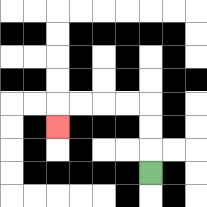{'start': '[6, 7]', 'end': '[2, 5]', 'path_directions': 'U,U,U,L,L,L,L,D', 'path_coordinates': '[[6, 7], [6, 6], [6, 5], [6, 4], [5, 4], [4, 4], [3, 4], [2, 4], [2, 5]]'}